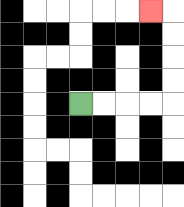{'start': '[3, 4]', 'end': '[6, 0]', 'path_directions': 'R,R,R,R,U,U,U,U,L', 'path_coordinates': '[[3, 4], [4, 4], [5, 4], [6, 4], [7, 4], [7, 3], [7, 2], [7, 1], [7, 0], [6, 0]]'}